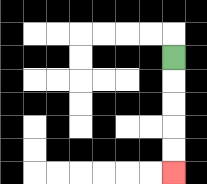{'start': '[7, 2]', 'end': '[7, 7]', 'path_directions': 'D,D,D,D,D', 'path_coordinates': '[[7, 2], [7, 3], [7, 4], [7, 5], [7, 6], [7, 7]]'}